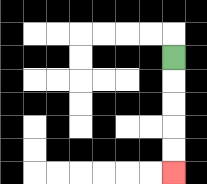{'start': '[7, 2]', 'end': '[7, 7]', 'path_directions': 'D,D,D,D,D', 'path_coordinates': '[[7, 2], [7, 3], [7, 4], [7, 5], [7, 6], [7, 7]]'}